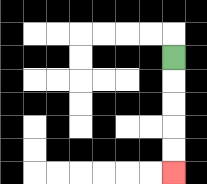{'start': '[7, 2]', 'end': '[7, 7]', 'path_directions': 'D,D,D,D,D', 'path_coordinates': '[[7, 2], [7, 3], [7, 4], [7, 5], [7, 6], [7, 7]]'}